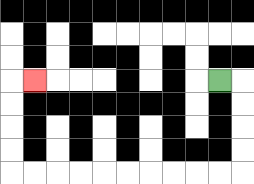{'start': '[9, 3]', 'end': '[1, 3]', 'path_directions': 'R,D,D,D,D,L,L,L,L,L,L,L,L,L,L,U,U,U,U,R', 'path_coordinates': '[[9, 3], [10, 3], [10, 4], [10, 5], [10, 6], [10, 7], [9, 7], [8, 7], [7, 7], [6, 7], [5, 7], [4, 7], [3, 7], [2, 7], [1, 7], [0, 7], [0, 6], [0, 5], [0, 4], [0, 3], [1, 3]]'}